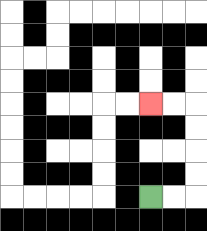{'start': '[6, 8]', 'end': '[6, 4]', 'path_directions': 'R,R,U,U,U,U,L,L', 'path_coordinates': '[[6, 8], [7, 8], [8, 8], [8, 7], [8, 6], [8, 5], [8, 4], [7, 4], [6, 4]]'}